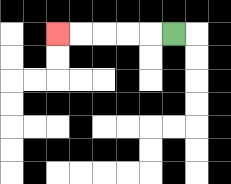{'start': '[7, 1]', 'end': '[2, 1]', 'path_directions': 'L,L,L,L,L', 'path_coordinates': '[[7, 1], [6, 1], [5, 1], [4, 1], [3, 1], [2, 1]]'}